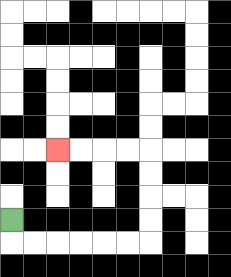{'start': '[0, 9]', 'end': '[2, 6]', 'path_directions': 'D,R,R,R,R,R,R,U,U,U,U,L,L,L,L', 'path_coordinates': '[[0, 9], [0, 10], [1, 10], [2, 10], [3, 10], [4, 10], [5, 10], [6, 10], [6, 9], [6, 8], [6, 7], [6, 6], [5, 6], [4, 6], [3, 6], [2, 6]]'}